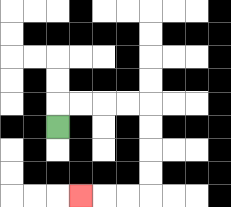{'start': '[2, 5]', 'end': '[3, 8]', 'path_directions': 'U,R,R,R,R,D,D,D,D,L,L,L', 'path_coordinates': '[[2, 5], [2, 4], [3, 4], [4, 4], [5, 4], [6, 4], [6, 5], [6, 6], [6, 7], [6, 8], [5, 8], [4, 8], [3, 8]]'}